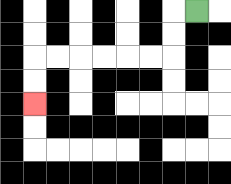{'start': '[8, 0]', 'end': '[1, 4]', 'path_directions': 'L,D,D,L,L,L,L,L,L,D,D', 'path_coordinates': '[[8, 0], [7, 0], [7, 1], [7, 2], [6, 2], [5, 2], [4, 2], [3, 2], [2, 2], [1, 2], [1, 3], [1, 4]]'}